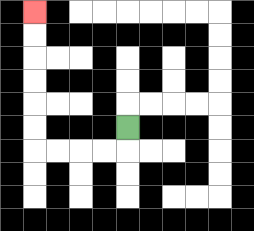{'start': '[5, 5]', 'end': '[1, 0]', 'path_directions': 'D,L,L,L,L,U,U,U,U,U,U', 'path_coordinates': '[[5, 5], [5, 6], [4, 6], [3, 6], [2, 6], [1, 6], [1, 5], [1, 4], [1, 3], [1, 2], [1, 1], [1, 0]]'}